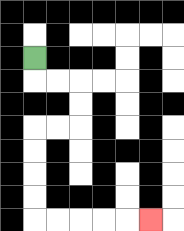{'start': '[1, 2]', 'end': '[6, 9]', 'path_directions': 'D,R,R,D,D,L,L,D,D,D,D,R,R,R,R,R', 'path_coordinates': '[[1, 2], [1, 3], [2, 3], [3, 3], [3, 4], [3, 5], [2, 5], [1, 5], [1, 6], [1, 7], [1, 8], [1, 9], [2, 9], [3, 9], [4, 9], [5, 9], [6, 9]]'}